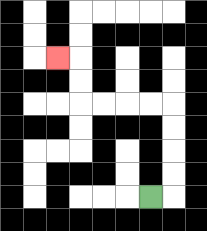{'start': '[6, 8]', 'end': '[2, 2]', 'path_directions': 'R,U,U,U,U,L,L,L,L,U,U,L', 'path_coordinates': '[[6, 8], [7, 8], [7, 7], [7, 6], [7, 5], [7, 4], [6, 4], [5, 4], [4, 4], [3, 4], [3, 3], [3, 2], [2, 2]]'}